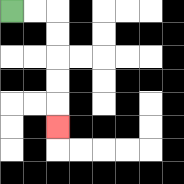{'start': '[0, 0]', 'end': '[2, 5]', 'path_directions': 'R,R,D,D,D,D,D', 'path_coordinates': '[[0, 0], [1, 0], [2, 0], [2, 1], [2, 2], [2, 3], [2, 4], [2, 5]]'}